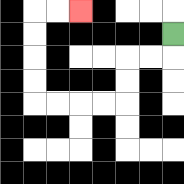{'start': '[7, 1]', 'end': '[3, 0]', 'path_directions': 'D,L,L,D,D,L,L,L,L,U,U,U,U,R,R', 'path_coordinates': '[[7, 1], [7, 2], [6, 2], [5, 2], [5, 3], [5, 4], [4, 4], [3, 4], [2, 4], [1, 4], [1, 3], [1, 2], [1, 1], [1, 0], [2, 0], [3, 0]]'}